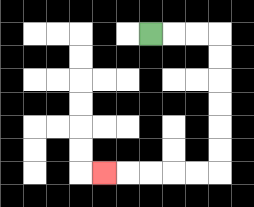{'start': '[6, 1]', 'end': '[4, 7]', 'path_directions': 'R,R,R,D,D,D,D,D,D,L,L,L,L,L', 'path_coordinates': '[[6, 1], [7, 1], [8, 1], [9, 1], [9, 2], [9, 3], [9, 4], [9, 5], [9, 6], [9, 7], [8, 7], [7, 7], [6, 7], [5, 7], [4, 7]]'}